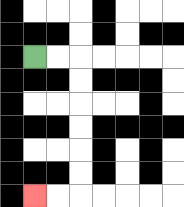{'start': '[1, 2]', 'end': '[1, 8]', 'path_directions': 'R,R,D,D,D,D,D,D,L,L', 'path_coordinates': '[[1, 2], [2, 2], [3, 2], [3, 3], [3, 4], [3, 5], [3, 6], [3, 7], [3, 8], [2, 8], [1, 8]]'}